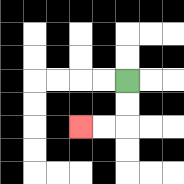{'start': '[5, 3]', 'end': '[3, 5]', 'path_directions': 'D,D,L,L', 'path_coordinates': '[[5, 3], [5, 4], [5, 5], [4, 5], [3, 5]]'}